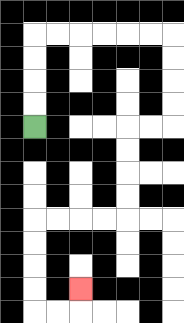{'start': '[1, 5]', 'end': '[3, 12]', 'path_directions': 'U,U,U,U,R,R,R,R,R,R,D,D,D,D,L,L,D,D,D,D,L,L,L,L,D,D,D,D,R,R,U', 'path_coordinates': '[[1, 5], [1, 4], [1, 3], [1, 2], [1, 1], [2, 1], [3, 1], [4, 1], [5, 1], [6, 1], [7, 1], [7, 2], [7, 3], [7, 4], [7, 5], [6, 5], [5, 5], [5, 6], [5, 7], [5, 8], [5, 9], [4, 9], [3, 9], [2, 9], [1, 9], [1, 10], [1, 11], [1, 12], [1, 13], [2, 13], [3, 13], [3, 12]]'}